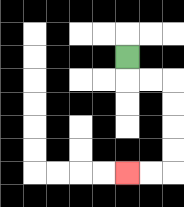{'start': '[5, 2]', 'end': '[5, 7]', 'path_directions': 'D,R,R,D,D,D,D,L,L', 'path_coordinates': '[[5, 2], [5, 3], [6, 3], [7, 3], [7, 4], [7, 5], [7, 6], [7, 7], [6, 7], [5, 7]]'}